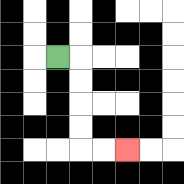{'start': '[2, 2]', 'end': '[5, 6]', 'path_directions': 'R,D,D,D,D,R,R', 'path_coordinates': '[[2, 2], [3, 2], [3, 3], [3, 4], [3, 5], [3, 6], [4, 6], [5, 6]]'}